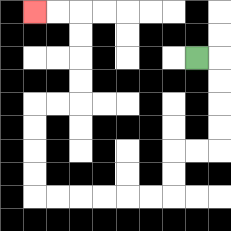{'start': '[8, 2]', 'end': '[1, 0]', 'path_directions': 'R,D,D,D,D,L,L,D,D,L,L,L,L,L,L,U,U,U,U,R,R,U,U,U,U,L,L', 'path_coordinates': '[[8, 2], [9, 2], [9, 3], [9, 4], [9, 5], [9, 6], [8, 6], [7, 6], [7, 7], [7, 8], [6, 8], [5, 8], [4, 8], [3, 8], [2, 8], [1, 8], [1, 7], [1, 6], [1, 5], [1, 4], [2, 4], [3, 4], [3, 3], [3, 2], [3, 1], [3, 0], [2, 0], [1, 0]]'}